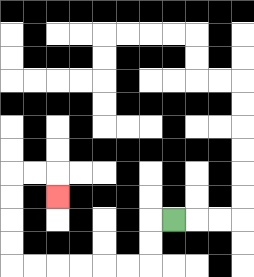{'start': '[7, 9]', 'end': '[2, 8]', 'path_directions': 'L,D,D,L,L,L,L,L,L,U,U,U,U,R,R,D', 'path_coordinates': '[[7, 9], [6, 9], [6, 10], [6, 11], [5, 11], [4, 11], [3, 11], [2, 11], [1, 11], [0, 11], [0, 10], [0, 9], [0, 8], [0, 7], [1, 7], [2, 7], [2, 8]]'}